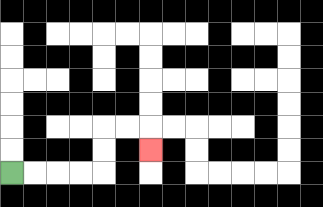{'start': '[0, 7]', 'end': '[6, 6]', 'path_directions': 'R,R,R,R,U,U,R,R,D', 'path_coordinates': '[[0, 7], [1, 7], [2, 7], [3, 7], [4, 7], [4, 6], [4, 5], [5, 5], [6, 5], [6, 6]]'}